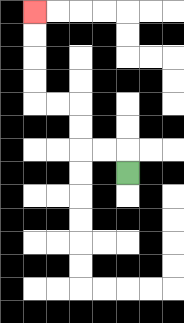{'start': '[5, 7]', 'end': '[1, 0]', 'path_directions': 'U,L,L,U,U,L,L,U,U,U,U', 'path_coordinates': '[[5, 7], [5, 6], [4, 6], [3, 6], [3, 5], [3, 4], [2, 4], [1, 4], [1, 3], [1, 2], [1, 1], [1, 0]]'}